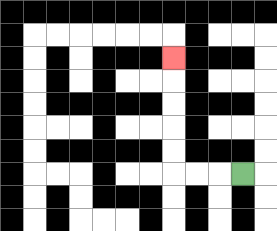{'start': '[10, 7]', 'end': '[7, 2]', 'path_directions': 'L,L,L,U,U,U,U,U', 'path_coordinates': '[[10, 7], [9, 7], [8, 7], [7, 7], [7, 6], [7, 5], [7, 4], [7, 3], [7, 2]]'}